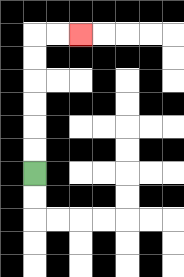{'start': '[1, 7]', 'end': '[3, 1]', 'path_directions': 'U,U,U,U,U,U,R,R', 'path_coordinates': '[[1, 7], [1, 6], [1, 5], [1, 4], [1, 3], [1, 2], [1, 1], [2, 1], [3, 1]]'}